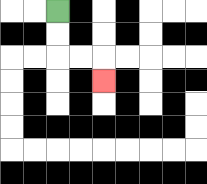{'start': '[2, 0]', 'end': '[4, 3]', 'path_directions': 'D,D,R,R,D', 'path_coordinates': '[[2, 0], [2, 1], [2, 2], [3, 2], [4, 2], [4, 3]]'}